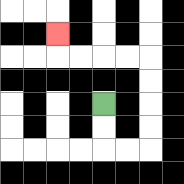{'start': '[4, 4]', 'end': '[2, 1]', 'path_directions': 'D,D,R,R,U,U,U,U,L,L,L,L,U', 'path_coordinates': '[[4, 4], [4, 5], [4, 6], [5, 6], [6, 6], [6, 5], [6, 4], [6, 3], [6, 2], [5, 2], [4, 2], [3, 2], [2, 2], [2, 1]]'}